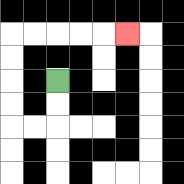{'start': '[2, 3]', 'end': '[5, 1]', 'path_directions': 'D,D,L,L,U,U,U,U,R,R,R,R,R', 'path_coordinates': '[[2, 3], [2, 4], [2, 5], [1, 5], [0, 5], [0, 4], [0, 3], [0, 2], [0, 1], [1, 1], [2, 1], [3, 1], [4, 1], [5, 1]]'}